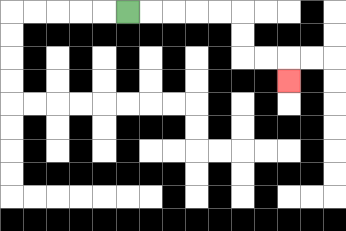{'start': '[5, 0]', 'end': '[12, 3]', 'path_directions': 'R,R,R,R,R,D,D,R,R,D', 'path_coordinates': '[[5, 0], [6, 0], [7, 0], [8, 0], [9, 0], [10, 0], [10, 1], [10, 2], [11, 2], [12, 2], [12, 3]]'}